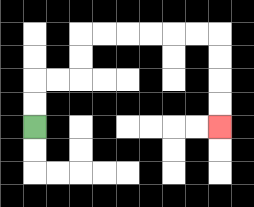{'start': '[1, 5]', 'end': '[9, 5]', 'path_directions': 'U,U,R,R,U,U,R,R,R,R,R,R,D,D,D,D', 'path_coordinates': '[[1, 5], [1, 4], [1, 3], [2, 3], [3, 3], [3, 2], [3, 1], [4, 1], [5, 1], [6, 1], [7, 1], [8, 1], [9, 1], [9, 2], [9, 3], [9, 4], [9, 5]]'}